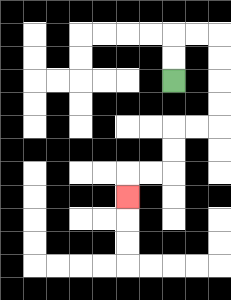{'start': '[7, 3]', 'end': '[5, 8]', 'path_directions': 'U,U,R,R,D,D,D,D,L,L,D,D,L,L,D', 'path_coordinates': '[[7, 3], [7, 2], [7, 1], [8, 1], [9, 1], [9, 2], [9, 3], [9, 4], [9, 5], [8, 5], [7, 5], [7, 6], [7, 7], [6, 7], [5, 7], [5, 8]]'}